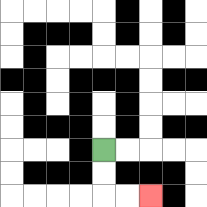{'start': '[4, 6]', 'end': '[6, 8]', 'path_directions': 'D,D,R,R', 'path_coordinates': '[[4, 6], [4, 7], [4, 8], [5, 8], [6, 8]]'}